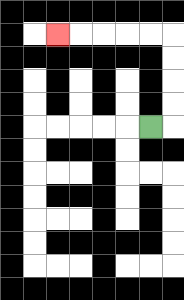{'start': '[6, 5]', 'end': '[2, 1]', 'path_directions': 'R,U,U,U,U,L,L,L,L,L', 'path_coordinates': '[[6, 5], [7, 5], [7, 4], [7, 3], [7, 2], [7, 1], [6, 1], [5, 1], [4, 1], [3, 1], [2, 1]]'}